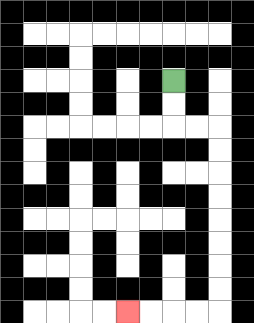{'start': '[7, 3]', 'end': '[5, 13]', 'path_directions': 'D,D,R,R,D,D,D,D,D,D,D,D,L,L,L,L', 'path_coordinates': '[[7, 3], [7, 4], [7, 5], [8, 5], [9, 5], [9, 6], [9, 7], [9, 8], [9, 9], [9, 10], [9, 11], [9, 12], [9, 13], [8, 13], [7, 13], [6, 13], [5, 13]]'}